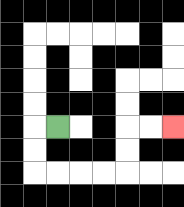{'start': '[2, 5]', 'end': '[7, 5]', 'path_directions': 'L,D,D,R,R,R,R,U,U,R,R', 'path_coordinates': '[[2, 5], [1, 5], [1, 6], [1, 7], [2, 7], [3, 7], [4, 7], [5, 7], [5, 6], [5, 5], [6, 5], [7, 5]]'}